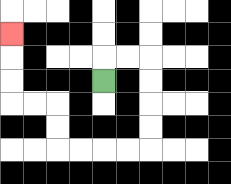{'start': '[4, 3]', 'end': '[0, 1]', 'path_directions': 'U,R,R,D,D,D,D,L,L,L,L,U,U,L,L,U,U,U', 'path_coordinates': '[[4, 3], [4, 2], [5, 2], [6, 2], [6, 3], [6, 4], [6, 5], [6, 6], [5, 6], [4, 6], [3, 6], [2, 6], [2, 5], [2, 4], [1, 4], [0, 4], [0, 3], [0, 2], [0, 1]]'}